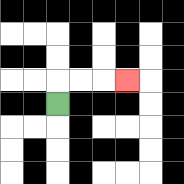{'start': '[2, 4]', 'end': '[5, 3]', 'path_directions': 'U,R,R,R', 'path_coordinates': '[[2, 4], [2, 3], [3, 3], [4, 3], [5, 3]]'}